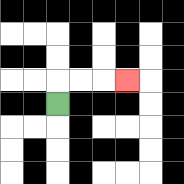{'start': '[2, 4]', 'end': '[5, 3]', 'path_directions': 'U,R,R,R', 'path_coordinates': '[[2, 4], [2, 3], [3, 3], [4, 3], [5, 3]]'}